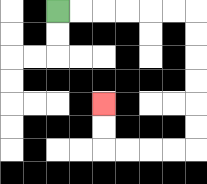{'start': '[2, 0]', 'end': '[4, 4]', 'path_directions': 'R,R,R,R,R,R,D,D,D,D,D,D,L,L,L,L,U,U', 'path_coordinates': '[[2, 0], [3, 0], [4, 0], [5, 0], [6, 0], [7, 0], [8, 0], [8, 1], [8, 2], [8, 3], [8, 4], [8, 5], [8, 6], [7, 6], [6, 6], [5, 6], [4, 6], [4, 5], [4, 4]]'}